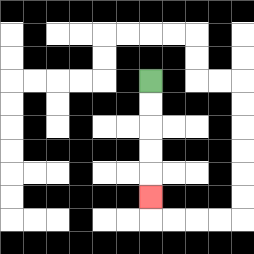{'start': '[6, 3]', 'end': '[6, 8]', 'path_directions': 'D,D,D,D,D', 'path_coordinates': '[[6, 3], [6, 4], [6, 5], [6, 6], [6, 7], [6, 8]]'}